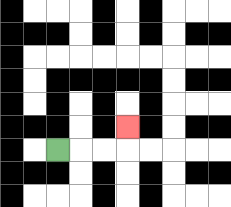{'start': '[2, 6]', 'end': '[5, 5]', 'path_directions': 'R,R,R,U', 'path_coordinates': '[[2, 6], [3, 6], [4, 6], [5, 6], [5, 5]]'}